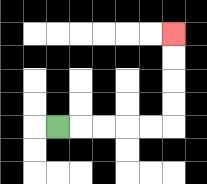{'start': '[2, 5]', 'end': '[7, 1]', 'path_directions': 'R,R,R,R,R,U,U,U,U', 'path_coordinates': '[[2, 5], [3, 5], [4, 5], [5, 5], [6, 5], [7, 5], [7, 4], [7, 3], [7, 2], [7, 1]]'}